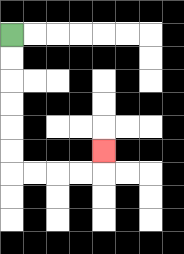{'start': '[0, 1]', 'end': '[4, 6]', 'path_directions': 'D,D,D,D,D,D,R,R,R,R,U', 'path_coordinates': '[[0, 1], [0, 2], [0, 3], [0, 4], [0, 5], [0, 6], [0, 7], [1, 7], [2, 7], [3, 7], [4, 7], [4, 6]]'}